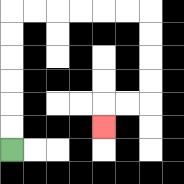{'start': '[0, 6]', 'end': '[4, 5]', 'path_directions': 'U,U,U,U,U,U,R,R,R,R,R,R,D,D,D,D,L,L,D', 'path_coordinates': '[[0, 6], [0, 5], [0, 4], [0, 3], [0, 2], [0, 1], [0, 0], [1, 0], [2, 0], [3, 0], [4, 0], [5, 0], [6, 0], [6, 1], [6, 2], [6, 3], [6, 4], [5, 4], [4, 4], [4, 5]]'}